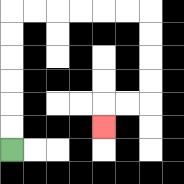{'start': '[0, 6]', 'end': '[4, 5]', 'path_directions': 'U,U,U,U,U,U,R,R,R,R,R,R,D,D,D,D,L,L,D', 'path_coordinates': '[[0, 6], [0, 5], [0, 4], [0, 3], [0, 2], [0, 1], [0, 0], [1, 0], [2, 0], [3, 0], [4, 0], [5, 0], [6, 0], [6, 1], [6, 2], [6, 3], [6, 4], [5, 4], [4, 4], [4, 5]]'}